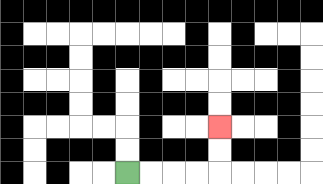{'start': '[5, 7]', 'end': '[9, 5]', 'path_directions': 'R,R,R,R,U,U', 'path_coordinates': '[[5, 7], [6, 7], [7, 7], [8, 7], [9, 7], [9, 6], [9, 5]]'}